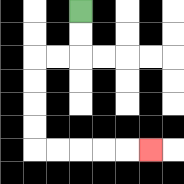{'start': '[3, 0]', 'end': '[6, 6]', 'path_directions': 'D,D,L,L,D,D,D,D,R,R,R,R,R', 'path_coordinates': '[[3, 0], [3, 1], [3, 2], [2, 2], [1, 2], [1, 3], [1, 4], [1, 5], [1, 6], [2, 6], [3, 6], [4, 6], [5, 6], [6, 6]]'}